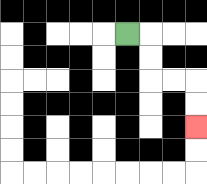{'start': '[5, 1]', 'end': '[8, 5]', 'path_directions': 'R,D,D,R,R,D,D', 'path_coordinates': '[[5, 1], [6, 1], [6, 2], [6, 3], [7, 3], [8, 3], [8, 4], [8, 5]]'}